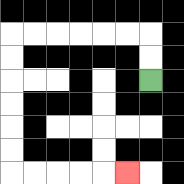{'start': '[6, 3]', 'end': '[5, 7]', 'path_directions': 'U,U,L,L,L,L,L,L,D,D,D,D,D,D,R,R,R,R,R', 'path_coordinates': '[[6, 3], [6, 2], [6, 1], [5, 1], [4, 1], [3, 1], [2, 1], [1, 1], [0, 1], [0, 2], [0, 3], [0, 4], [0, 5], [0, 6], [0, 7], [1, 7], [2, 7], [3, 7], [4, 7], [5, 7]]'}